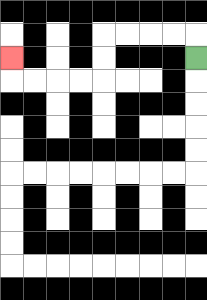{'start': '[8, 2]', 'end': '[0, 2]', 'path_directions': 'U,L,L,L,L,D,D,L,L,L,L,U', 'path_coordinates': '[[8, 2], [8, 1], [7, 1], [6, 1], [5, 1], [4, 1], [4, 2], [4, 3], [3, 3], [2, 3], [1, 3], [0, 3], [0, 2]]'}